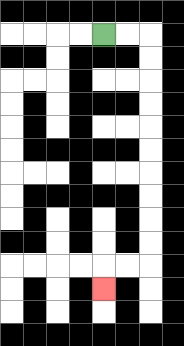{'start': '[4, 1]', 'end': '[4, 12]', 'path_directions': 'R,R,D,D,D,D,D,D,D,D,D,D,L,L,D', 'path_coordinates': '[[4, 1], [5, 1], [6, 1], [6, 2], [6, 3], [6, 4], [6, 5], [6, 6], [6, 7], [6, 8], [6, 9], [6, 10], [6, 11], [5, 11], [4, 11], [4, 12]]'}